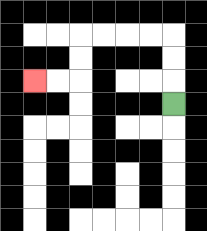{'start': '[7, 4]', 'end': '[1, 3]', 'path_directions': 'U,U,U,L,L,L,L,D,D,L,L', 'path_coordinates': '[[7, 4], [7, 3], [7, 2], [7, 1], [6, 1], [5, 1], [4, 1], [3, 1], [3, 2], [3, 3], [2, 3], [1, 3]]'}